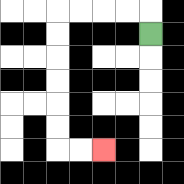{'start': '[6, 1]', 'end': '[4, 6]', 'path_directions': 'U,L,L,L,L,D,D,D,D,D,D,R,R', 'path_coordinates': '[[6, 1], [6, 0], [5, 0], [4, 0], [3, 0], [2, 0], [2, 1], [2, 2], [2, 3], [2, 4], [2, 5], [2, 6], [3, 6], [4, 6]]'}